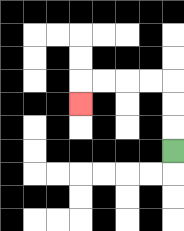{'start': '[7, 6]', 'end': '[3, 4]', 'path_directions': 'U,U,U,L,L,L,L,D', 'path_coordinates': '[[7, 6], [7, 5], [7, 4], [7, 3], [6, 3], [5, 3], [4, 3], [3, 3], [3, 4]]'}